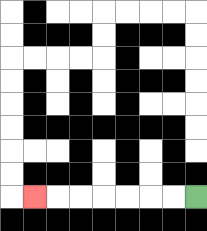{'start': '[8, 8]', 'end': '[1, 8]', 'path_directions': 'L,L,L,L,L,L,L', 'path_coordinates': '[[8, 8], [7, 8], [6, 8], [5, 8], [4, 8], [3, 8], [2, 8], [1, 8]]'}